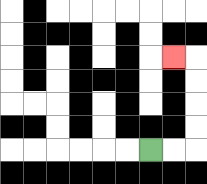{'start': '[6, 6]', 'end': '[7, 2]', 'path_directions': 'R,R,U,U,U,U,L', 'path_coordinates': '[[6, 6], [7, 6], [8, 6], [8, 5], [8, 4], [8, 3], [8, 2], [7, 2]]'}